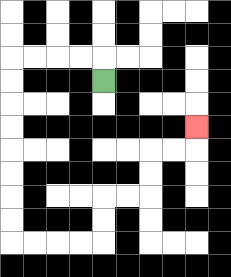{'start': '[4, 3]', 'end': '[8, 5]', 'path_directions': 'U,L,L,L,L,D,D,D,D,D,D,D,D,R,R,R,R,U,U,R,R,U,U,R,R,U', 'path_coordinates': '[[4, 3], [4, 2], [3, 2], [2, 2], [1, 2], [0, 2], [0, 3], [0, 4], [0, 5], [0, 6], [0, 7], [0, 8], [0, 9], [0, 10], [1, 10], [2, 10], [3, 10], [4, 10], [4, 9], [4, 8], [5, 8], [6, 8], [6, 7], [6, 6], [7, 6], [8, 6], [8, 5]]'}